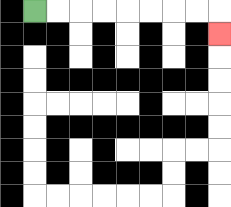{'start': '[1, 0]', 'end': '[9, 1]', 'path_directions': 'R,R,R,R,R,R,R,R,D', 'path_coordinates': '[[1, 0], [2, 0], [3, 0], [4, 0], [5, 0], [6, 0], [7, 0], [8, 0], [9, 0], [9, 1]]'}